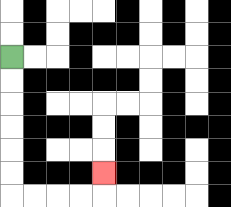{'start': '[0, 2]', 'end': '[4, 7]', 'path_directions': 'D,D,D,D,D,D,R,R,R,R,U', 'path_coordinates': '[[0, 2], [0, 3], [0, 4], [0, 5], [0, 6], [0, 7], [0, 8], [1, 8], [2, 8], [3, 8], [4, 8], [4, 7]]'}